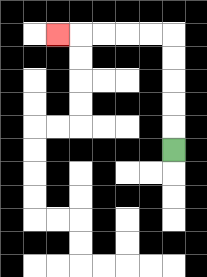{'start': '[7, 6]', 'end': '[2, 1]', 'path_directions': 'U,U,U,U,U,L,L,L,L,L', 'path_coordinates': '[[7, 6], [7, 5], [7, 4], [7, 3], [7, 2], [7, 1], [6, 1], [5, 1], [4, 1], [3, 1], [2, 1]]'}